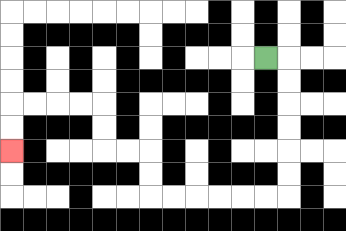{'start': '[11, 2]', 'end': '[0, 6]', 'path_directions': 'R,D,D,D,D,D,D,L,L,L,L,L,L,U,U,L,L,U,U,L,L,L,L,D,D', 'path_coordinates': '[[11, 2], [12, 2], [12, 3], [12, 4], [12, 5], [12, 6], [12, 7], [12, 8], [11, 8], [10, 8], [9, 8], [8, 8], [7, 8], [6, 8], [6, 7], [6, 6], [5, 6], [4, 6], [4, 5], [4, 4], [3, 4], [2, 4], [1, 4], [0, 4], [0, 5], [0, 6]]'}